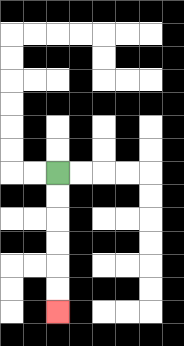{'start': '[2, 7]', 'end': '[2, 13]', 'path_directions': 'D,D,D,D,D,D', 'path_coordinates': '[[2, 7], [2, 8], [2, 9], [2, 10], [2, 11], [2, 12], [2, 13]]'}